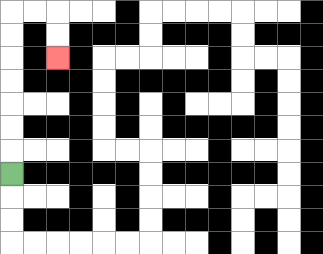{'start': '[0, 7]', 'end': '[2, 2]', 'path_directions': 'U,U,U,U,U,U,U,R,R,D,D', 'path_coordinates': '[[0, 7], [0, 6], [0, 5], [0, 4], [0, 3], [0, 2], [0, 1], [0, 0], [1, 0], [2, 0], [2, 1], [2, 2]]'}